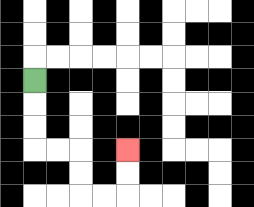{'start': '[1, 3]', 'end': '[5, 6]', 'path_directions': 'D,D,D,R,R,D,D,R,R,U,U', 'path_coordinates': '[[1, 3], [1, 4], [1, 5], [1, 6], [2, 6], [3, 6], [3, 7], [3, 8], [4, 8], [5, 8], [5, 7], [5, 6]]'}